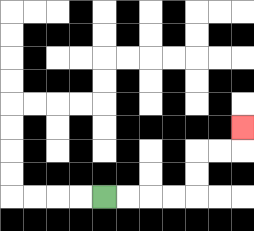{'start': '[4, 8]', 'end': '[10, 5]', 'path_directions': 'R,R,R,R,U,U,R,R,U', 'path_coordinates': '[[4, 8], [5, 8], [6, 8], [7, 8], [8, 8], [8, 7], [8, 6], [9, 6], [10, 6], [10, 5]]'}